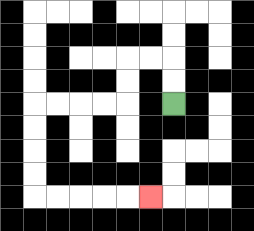{'start': '[7, 4]', 'end': '[6, 8]', 'path_directions': 'U,U,L,L,D,D,L,L,L,L,D,D,D,D,R,R,R,R,R', 'path_coordinates': '[[7, 4], [7, 3], [7, 2], [6, 2], [5, 2], [5, 3], [5, 4], [4, 4], [3, 4], [2, 4], [1, 4], [1, 5], [1, 6], [1, 7], [1, 8], [2, 8], [3, 8], [4, 8], [5, 8], [6, 8]]'}